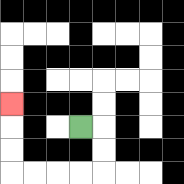{'start': '[3, 5]', 'end': '[0, 4]', 'path_directions': 'R,D,D,L,L,L,L,U,U,U', 'path_coordinates': '[[3, 5], [4, 5], [4, 6], [4, 7], [3, 7], [2, 7], [1, 7], [0, 7], [0, 6], [0, 5], [0, 4]]'}